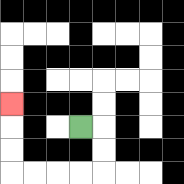{'start': '[3, 5]', 'end': '[0, 4]', 'path_directions': 'R,D,D,L,L,L,L,U,U,U', 'path_coordinates': '[[3, 5], [4, 5], [4, 6], [4, 7], [3, 7], [2, 7], [1, 7], [0, 7], [0, 6], [0, 5], [0, 4]]'}